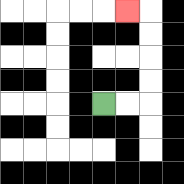{'start': '[4, 4]', 'end': '[5, 0]', 'path_directions': 'R,R,U,U,U,U,L', 'path_coordinates': '[[4, 4], [5, 4], [6, 4], [6, 3], [6, 2], [6, 1], [6, 0], [5, 0]]'}